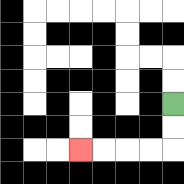{'start': '[7, 4]', 'end': '[3, 6]', 'path_directions': 'D,D,L,L,L,L', 'path_coordinates': '[[7, 4], [7, 5], [7, 6], [6, 6], [5, 6], [4, 6], [3, 6]]'}